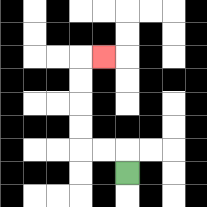{'start': '[5, 7]', 'end': '[4, 2]', 'path_directions': 'U,L,L,U,U,U,U,R', 'path_coordinates': '[[5, 7], [5, 6], [4, 6], [3, 6], [3, 5], [3, 4], [3, 3], [3, 2], [4, 2]]'}